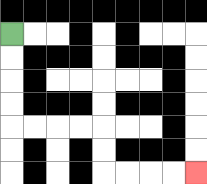{'start': '[0, 1]', 'end': '[8, 7]', 'path_directions': 'D,D,D,D,R,R,R,R,D,D,R,R,R,R', 'path_coordinates': '[[0, 1], [0, 2], [0, 3], [0, 4], [0, 5], [1, 5], [2, 5], [3, 5], [4, 5], [4, 6], [4, 7], [5, 7], [6, 7], [7, 7], [8, 7]]'}